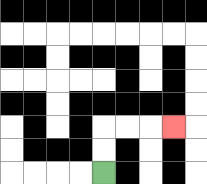{'start': '[4, 7]', 'end': '[7, 5]', 'path_directions': 'U,U,R,R,R', 'path_coordinates': '[[4, 7], [4, 6], [4, 5], [5, 5], [6, 5], [7, 5]]'}